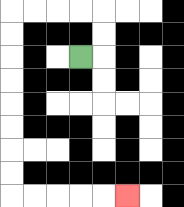{'start': '[3, 2]', 'end': '[5, 8]', 'path_directions': 'R,U,U,L,L,L,L,D,D,D,D,D,D,D,D,R,R,R,R,R', 'path_coordinates': '[[3, 2], [4, 2], [4, 1], [4, 0], [3, 0], [2, 0], [1, 0], [0, 0], [0, 1], [0, 2], [0, 3], [0, 4], [0, 5], [0, 6], [0, 7], [0, 8], [1, 8], [2, 8], [3, 8], [4, 8], [5, 8]]'}